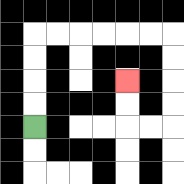{'start': '[1, 5]', 'end': '[5, 3]', 'path_directions': 'U,U,U,U,R,R,R,R,R,R,D,D,D,D,L,L,U,U', 'path_coordinates': '[[1, 5], [1, 4], [1, 3], [1, 2], [1, 1], [2, 1], [3, 1], [4, 1], [5, 1], [6, 1], [7, 1], [7, 2], [7, 3], [7, 4], [7, 5], [6, 5], [5, 5], [5, 4], [5, 3]]'}